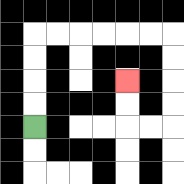{'start': '[1, 5]', 'end': '[5, 3]', 'path_directions': 'U,U,U,U,R,R,R,R,R,R,D,D,D,D,L,L,U,U', 'path_coordinates': '[[1, 5], [1, 4], [1, 3], [1, 2], [1, 1], [2, 1], [3, 1], [4, 1], [5, 1], [6, 1], [7, 1], [7, 2], [7, 3], [7, 4], [7, 5], [6, 5], [5, 5], [5, 4], [5, 3]]'}